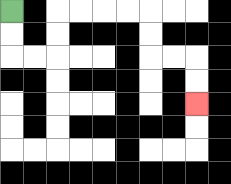{'start': '[0, 0]', 'end': '[8, 4]', 'path_directions': 'D,D,R,R,U,U,R,R,R,R,D,D,R,R,D,D', 'path_coordinates': '[[0, 0], [0, 1], [0, 2], [1, 2], [2, 2], [2, 1], [2, 0], [3, 0], [4, 0], [5, 0], [6, 0], [6, 1], [6, 2], [7, 2], [8, 2], [8, 3], [8, 4]]'}